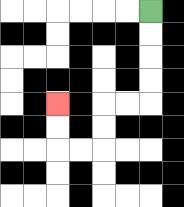{'start': '[6, 0]', 'end': '[2, 4]', 'path_directions': 'D,D,D,D,L,L,D,D,L,L,U,U', 'path_coordinates': '[[6, 0], [6, 1], [6, 2], [6, 3], [6, 4], [5, 4], [4, 4], [4, 5], [4, 6], [3, 6], [2, 6], [2, 5], [2, 4]]'}